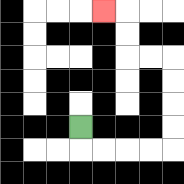{'start': '[3, 5]', 'end': '[4, 0]', 'path_directions': 'D,R,R,R,R,U,U,U,U,L,L,U,U,L', 'path_coordinates': '[[3, 5], [3, 6], [4, 6], [5, 6], [6, 6], [7, 6], [7, 5], [7, 4], [7, 3], [7, 2], [6, 2], [5, 2], [5, 1], [5, 0], [4, 0]]'}